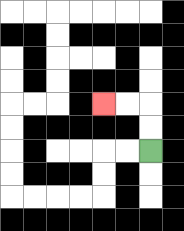{'start': '[6, 6]', 'end': '[4, 4]', 'path_directions': 'U,U,L,L', 'path_coordinates': '[[6, 6], [6, 5], [6, 4], [5, 4], [4, 4]]'}